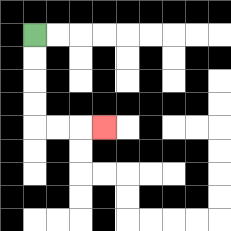{'start': '[1, 1]', 'end': '[4, 5]', 'path_directions': 'D,D,D,D,R,R,R', 'path_coordinates': '[[1, 1], [1, 2], [1, 3], [1, 4], [1, 5], [2, 5], [3, 5], [4, 5]]'}